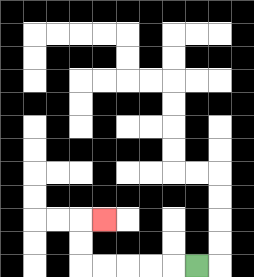{'start': '[8, 11]', 'end': '[4, 9]', 'path_directions': 'L,L,L,L,L,U,U,R', 'path_coordinates': '[[8, 11], [7, 11], [6, 11], [5, 11], [4, 11], [3, 11], [3, 10], [3, 9], [4, 9]]'}